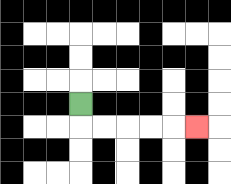{'start': '[3, 4]', 'end': '[8, 5]', 'path_directions': 'D,R,R,R,R,R', 'path_coordinates': '[[3, 4], [3, 5], [4, 5], [5, 5], [6, 5], [7, 5], [8, 5]]'}